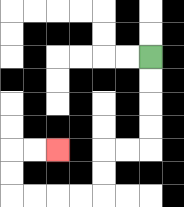{'start': '[6, 2]', 'end': '[2, 6]', 'path_directions': 'D,D,D,D,L,L,D,D,L,L,L,L,U,U,R,R', 'path_coordinates': '[[6, 2], [6, 3], [6, 4], [6, 5], [6, 6], [5, 6], [4, 6], [4, 7], [4, 8], [3, 8], [2, 8], [1, 8], [0, 8], [0, 7], [0, 6], [1, 6], [2, 6]]'}